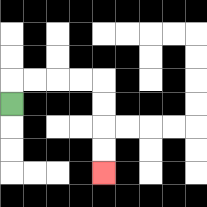{'start': '[0, 4]', 'end': '[4, 7]', 'path_directions': 'U,R,R,R,R,D,D,D,D', 'path_coordinates': '[[0, 4], [0, 3], [1, 3], [2, 3], [3, 3], [4, 3], [4, 4], [4, 5], [4, 6], [4, 7]]'}